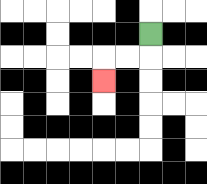{'start': '[6, 1]', 'end': '[4, 3]', 'path_directions': 'D,L,L,D', 'path_coordinates': '[[6, 1], [6, 2], [5, 2], [4, 2], [4, 3]]'}